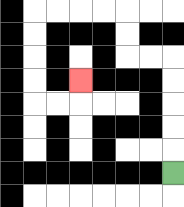{'start': '[7, 7]', 'end': '[3, 3]', 'path_directions': 'U,U,U,U,U,L,L,U,U,L,L,L,L,D,D,D,D,R,R,U', 'path_coordinates': '[[7, 7], [7, 6], [7, 5], [7, 4], [7, 3], [7, 2], [6, 2], [5, 2], [5, 1], [5, 0], [4, 0], [3, 0], [2, 0], [1, 0], [1, 1], [1, 2], [1, 3], [1, 4], [2, 4], [3, 4], [3, 3]]'}